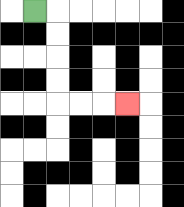{'start': '[1, 0]', 'end': '[5, 4]', 'path_directions': 'R,D,D,D,D,R,R,R', 'path_coordinates': '[[1, 0], [2, 0], [2, 1], [2, 2], [2, 3], [2, 4], [3, 4], [4, 4], [5, 4]]'}